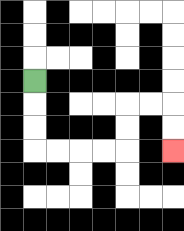{'start': '[1, 3]', 'end': '[7, 6]', 'path_directions': 'D,D,D,R,R,R,R,U,U,R,R,D,D', 'path_coordinates': '[[1, 3], [1, 4], [1, 5], [1, 6], [2, 6], [3, 6], [4, 6], [5, 6], [5, 5], [5, 4], [6, 4], [7, 4], [7, 5], [7, 6]]'}